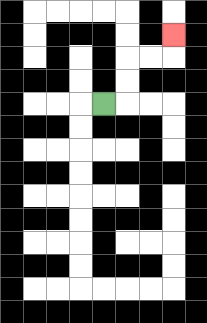{'start': '[4, 4]', 'end': '[7, 1]', 'path_directions': 'R,U,U,R,R,U', 'path_coordinates': '[[4, 4], [5, 4], [5, 3], [5, 2], [6, 2], [7, 2], [7, 1]]'}